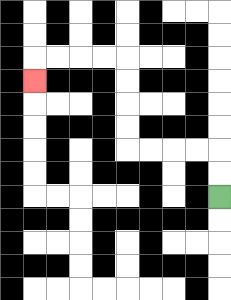{'start': '[9, 8]', 'end': '[1, 3]', 'path_directions': 'U,U,L,L,L,L,U,U,U,U,L,L,L,L,D', 'path_coordinates': '[[9, 8], [9, 7], [9, 6], [8, 6], [7, 6], [6, 6], [5, 6], [5, 5], [5, 4], [5, 3], [5, 2], [4, 2], [3, 2], [2, 2], [1, 2], [1, 3]]'}